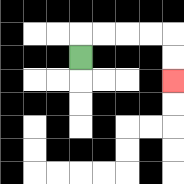{'start': '[3, 2]', 'end': '[7, 3]', 'path_directions': 'U,R,R,R,R,D,D', 'path_coordinates': '[[3, 2], [3, 1], [4, 1], [5, 1], [6, 1], [7, 1], [7, 2], [7, 3]]'}